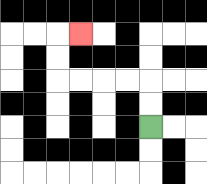{'start': '[6, 5]', 'end': '[3, 1]', 'path_directions': 'U,U,L,L,L,L,U,U,R', 'path_coordinates': '[[6, 5], [6, 4], [6, 3], [5, 3], [4, 3], [3, 3], [2, 3], [2, 2], [2, 1], [3, 1]]'}